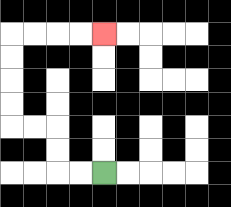{'start': '[4, 7]', 'end': '[4, 1]', 'path_directions': 'L,L,U,U,L,L,U,U,U,U,R,R,R,R', 'path_coordinates': '[[4, 7], [3, 7], [2, 7], [2, 6], [2, 5], [1, 5], [0, 5], [0, 4], [0, 3], [0, 2], [0, 1], [1, 1], [2, 1], [3, 1], [4, 1]]'}